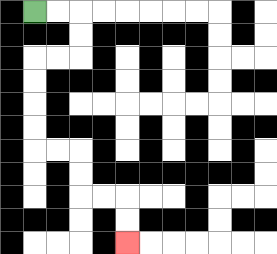{'start': '[1, 0]', 'end': '[5, 10]', 'path_directions': 'R,R,D,D,L,L,D,D,D,D,R,R,D,D,R,R,D,D', 'path_coordinates': '[[1, 0], [2, 0], [3, 0], [3, 1], [3, 2], [2, 2], [1, 2], [1, 3], [1, 4], [1, 5], [1, 6], [2, 6], [3, 6], [3, 7], [3, 8], [4, 8], [5, 8], [5, 9], [5, 10]]'}